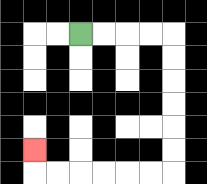{'start': '[3, 1]', 'end': '[1, 6]', 'path_directions': 'R,R,R,R,D,D,D,D,D,D,L,L,L,L,L,L,U', 'path_coordinates': '[[3, 1], [4, 1], [5, 1], [6, 1], [7, 1], [7, 2], [7, 3], [7, 4], [7, 5], [7, 6], [7, 7], [6, 7], [5, 7], [4, 7], [3, 7], [2, 7], [1, 7], [1, 6]]'}